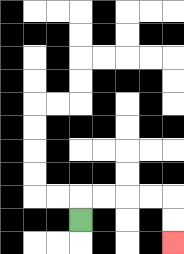{'start': '[3, 9]', 'end': '[7, 10]', 'path_directions': 'U,R,R,R,R,D,D', 'path_coordinates': '[[3, 9], [3, 8], [4, 8], [5, 8], [6, 8], [7, 8], [7, 9], [7, 10]]'}